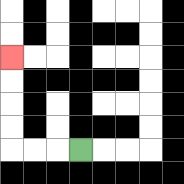{'start': '[3, 6]', 'end': '[0, 2]', 'path_directions': 'L,L,L,U,U,U,U', 'path_coordinates': '[[3, 6], [2, 6], [1, 6], [0, 6], [0, 5], [0, 4], [0, 3], [0, 2]]'}